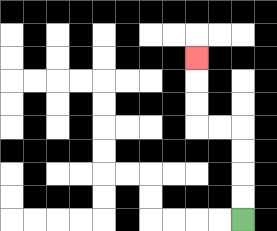{'start': '[10, 9]', 'end': '[8, 2]', 'path_directions': 'U,U,U,U,L,L,U,U,U', 'path_coordinates': '[[10, 9], [10, 8], [10, 7], [10, 6], [10, 5], [9, 5], [8, 5], [8, 4], [8, 3], [8, 2]]'}